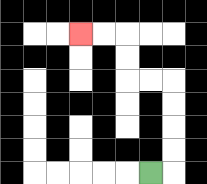{'start': '[6, 7]', 'end': '[3, 1]', 'path_directions': 'R,U,U,U,U,L,L,U,U,L,L', 'path_coordinates': '[[6, 7], [7, 7], [7, 6], [7, 5], [7, 4], [7, 3], [6, 3], [5, 3], [5, 2], [5, 1], [4, 1], [3, 1]]'}